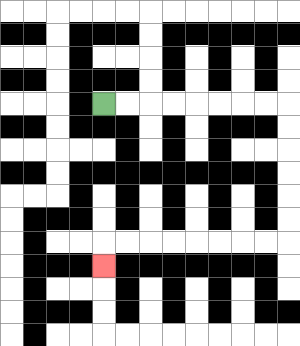{'start': '[4, 4]', 'end': '[4, 11]', 'path_directions': 'R,R,R,R,R,R,R,R,D,D,D,D,D,D,L,L,L,L,L,L,L,L,D', 'path_coordinates': '[[4, 4], [5, 4], [6, 4], [7, 4], [8, 4], [9, 4], [10, 4], [11, 4], [12, 4], [12, 5], [12, 6], [12, 7], [12, 8], [12, 9], [12, 10], [11, 10], [10, 10], [9, 10], [8, 10], [7, 10], [6, 10], [5, 10], [4, 10], [4, 11]]'}